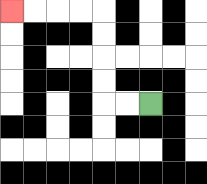{'start': '[6, 4]', 'end': '[0, 0]', 'path_directions': 'L,L,U,U,U,U,L,L,L,L', 'path_coordinates': '[[6, 4], [5, 4], [4, 4], [4, 3], [4, 2], [4, 1], [4, 0], [3, 0], [2, 0], [1, 0], [0, 0]]'}